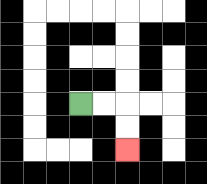{'start': '[3, 4]', 'end': '[5, 6]', 'path_directions': 'R,R,D,D', 'path_coordinates': '[[3, 4], [4, 4], [5, 4], [5, 5], [5, 6]]'}